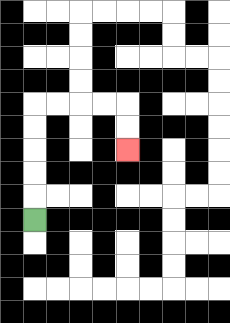{'start': '[1, 9]', 'end': '[5, 6]', 'path_directions': 'U,U,U,U,U,R,R,R,R,D,D', 'path_coordinates': '[[1, 9], [1, 8], [1, 7], [1, 6], [1, 5], [1, 4], [2, 4], [3, 4], [4, 4], [5, 4], [5, 5], [5, 6]]'}